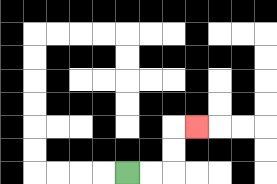{'start': '[5, 7]', 'end': '[8, 5]', 'path_directions': 'R,R,U,U,R', 'path_coordinates': '[[5, 7], [6, 7], [7, 7], [7, 6], [7, 5], [8, 5]]'}